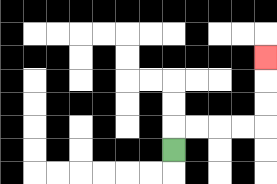{'start': '[7, 6]', 'end': '[11, 2]', 'path_directions': 'U,R,R,R,R,U,U,U', 'path_coordinates': '[[7, 6], [7, 5], [8, 5], [9, 5], [10, 5], [11, 5], [11, 4], [11, 3], [11, 2]]'}